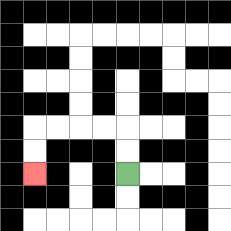{'start': '[5, 7]', 'end': '[1, 7]', 'path_directions': 'U,U,L,L,L,L,D,D', 'path_coordinates': '[[5, 7], [5, 6], [5, 5], [4, 5], [3, 5], [2, 5], [1, 5], [1, 6], [1, 7]]'}